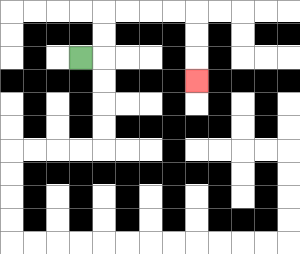{'start': '[3, 2]', 'end': '[8, 3]', 'path_directions': 'R,U,U,R,R,R,R,D,D,D', 'path_coordinates': '[[3, 2], [4, 2], [4, 1], [4, 0], [5, 0], [6, 0], [7, 0], [8, 0], [8, 1], [8, 2], [8, 3]]'}